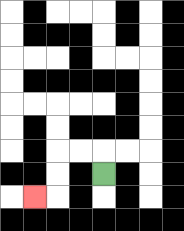{'start': '[4, 7]', 'end': '[1, 8]', 'path_directions': 'U,L,L,D,D,L', 'path_coordinates': '[[4, 7], [4, 6], [3, 6], [2, 6], [2, 7], [2, 8], [1, 8]]'}